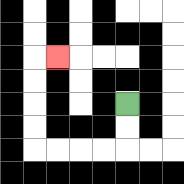{'start': '[5, 4]', 'end': '[2, 2]', 'path_directions': 'D,D,L,L,L,L,U,U,U,U,R', 'path_coordinates': '[[5, 4], [5, 5], [5, 6], [4, 6], [3, 6], [2, 6], [1, 6], [1, 5], [1, 4], [1, 3], [1, 2], [2, 2]]'}